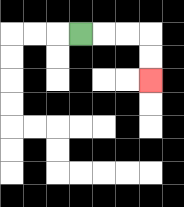{'start': '[3, 1]', 'end': '[6, 3]', 'path_directions': 'R,R,R,D,D', 'path_coordinates': '[[3, 1], [4, 1], [5, 1], [6, 1], [6, 2], [6, 3]]'}